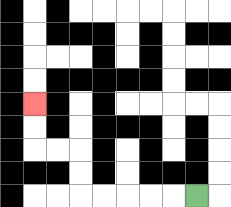{'start': '[8, 8]', 'end': '[1, 4]', 'path_directions': 'L,L,L,L,L,U,U,L,L,U,U', 'path_coordinates': '[[8, 8], [7, 8], [6, 8], [5, 8], [4, 8], [3, 8], [3, 7], [3, 6], [2, 6], [1, 6], [1, 5], [1, 4]]'}